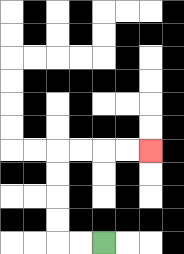{'start': '[4, 10]', 'end': '[6, 6]', 'path_directions': 'L,L,U,U,U,U,R,R,R,R', 'path_coordinates': '[[4, 10], [3, 10], [2, 10], [2, 9], [2, 8], [2, 7], [2, 6], [3, 6], [4, 6], [5, 6], [6, 6]]'}